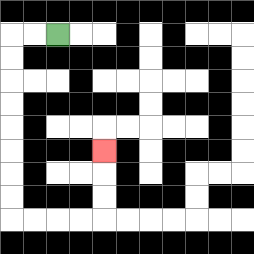{'start': '[2, 1]', 'end': '[4, 6]', 'path_directions': 'L,L,D,D,D,D,D,D,D,D,R,R,R,R,U,U,U', 'path_coordinates': '[[2, 1], [1, 1], [0, 1], [0, 2], [0, 3], [0, 4], [0, 5], [0, 6], [0, 7], [0, 8], [0, 9], [1, 9], [2, 9], [3, 9], [4, 9], [4, 8], [4, 7], [4, 6]]'}